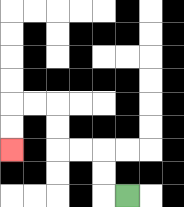{'start': '[5, 8]', 'end': '[0, 6]', 'path_directions': 'L,U,U,L,L,U,U,L,L,D,D', 'path_coordinates': '[[5, 8], [4, 8], [4, 7], [4, 6], [3, 6], [2, 6], [2, 5], [2, 4], [1, 4], [0, 4], [0, 5], [0, 6]]'}